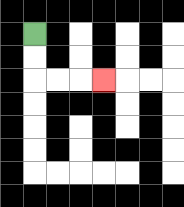{'start': '[1, 1]', 'end': '[4, 3]', 'path_directions': 'D,D,R,R,R', 'path_coordinates': '[[1, 1], [1, 2], [1, 3], [2, 3], [3, 3], [4, 3]]'}